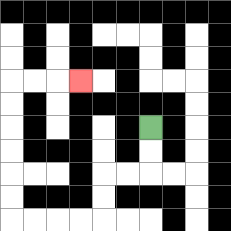{'start': '[6, 5]', 'end': '[3, 3]', 'path_directions': 'D,D,L,L,D,D,L,L,L,L,U,U,U,U,U,U,R,R,R', 'path_coordinates': '[[6, 5], [6, 6], [6, 7], [5, 7], [4, 7], [4, 8], [4, 9], [3, 9], [2, 9], [1, 9], [0, 9], [0, 8], [0, 7], [0, 6], [0, 5], [0, 4], [0, 3], [1, 3], [2, 3], [3, 3]]'}